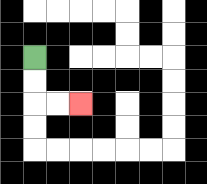{'start': '[1, 2]', 'end': '[3, 4]', 'path_directions': 'D,D,R,R', 'path_coordinates': '[[1, 2], [1, 3], [1, 4], [2, 4], [3, 4]]'}